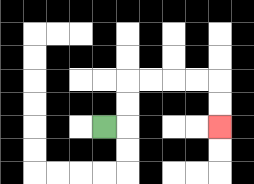{'start': '[4, 5]', 'end': '[9, 5]', 'path_directions': 'R,U,U,R,R,R,R,D,D', 'path_coordinates': '[[4, 5], [5, 5], [5, 4], [5, 3], [6, 3], [7, 3], [8, 3], [9, 3], [9, 4], [9, 5]]'}